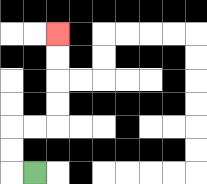{'start': '[1, 7]', 'end': '[2, 1]', 'path_directions': 'L,U,U,R,R,U,U,U,U', 'path_coordinates': '[[1, 7], [0, 7], [0, 6], [0, 5], [1, 5], [2, 5], [2, 4], [2, 3], [2, 2], [2, 1]]'}